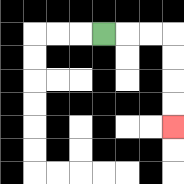{'start': '[4, 1]', 'end': '[7, 5]', 'path_directions': 'R,R,R,D,D,D,D', 'path_coordinates': '[[4, 1], [5, 1], [6, 1], [7, 1], [7, 2], [7, 3], [7, 4], [7, 5]]'}